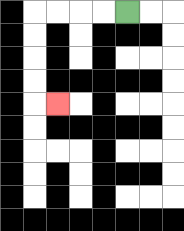{'start': '[5, 0]', 'end': '[2, 4]', 'path_directions': 'L,L,L,L,D,D,D,D,R', 'path_coordinates': '[[5, 0], [4, 0], [3, 0], [2, 0], [1, 0], [1, 1], [1, 2], [1, 3], [1, 4], [2, 4]]'}